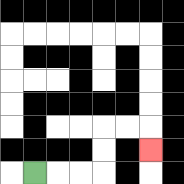{'start': '[1, 7]', 'end': '[6, 6]', 'path_directions': 'R,R,R,U,U,R,R,D', 'path_coordinates': '[[1, 7], [2, 7], [3, 7], [4, 7], [4, 6], [4, 5], [5, 5], [6, 5], [6, 6]]'}